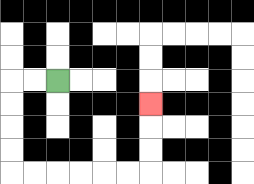{'start': '[2, 3]', 'end': '[6, 4]', 'path_directions': 'L,L,D,D,D,D,R,R,R,R,R,R,U,U,U', 'path_coordinates': '[[2, 3], [1, 3], [0, 3], [0, 4], [0, 5], [0, 6], [0, 7], [1, 7], [2, 7], [3, 7], [4, 7], [5, 7], [6, 7], [6, 6], [6, 5], [6, 4]]'}